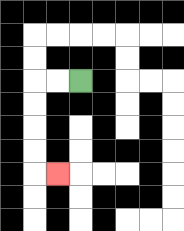{'start': '[3, 3]', 'end': '[2, 7]', 'path_directions': 'L,L,D,D,D,D,R', 'path_coordinates': '[[3, 3], [2, 3], [1, 3], [1, 4], [1, 5], [1, 6], [1, 7], [2, 7]]'}